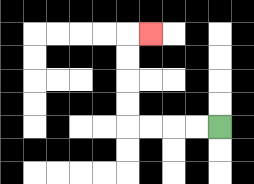{'start': '[9, 5]', 'end': '[6, 1]', 'path_directions': 'L,L,L,L,U,U,U,U,R', 'path_coordinates': '[[9, 5], [8, 5], [7, 5], [6, 5], [5, 5], [5, 4], [5, 3], [5, 2], [5, 1], [6, 1]]'}